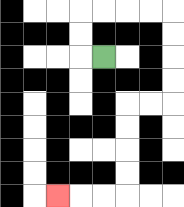{'start': '[4, 2]', 'end': '[2, 8]', 'path_directions': 'L,U,U,R,R,R,R,D,D,D,D,L,L,D,D,D,D,L,L,L', 'path_coordinates': '[[4, 2], [3, 2], [3, 1], [3, 0], [4, 0], [5, 0], [6, 0], [7, 0], [7, 1], [7, 2], [7, 3], [7, 4], [6, 4], [5, 4], [5, 5], [5, 6], [5, 7], [5, 8], [4, 8], [3, 8], [2, 8]]'}